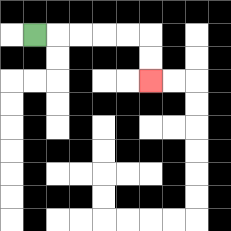{'start': '[1, 1]', 'end': '[6, 3]', 'path_directions': 'R,R,R,R,R,D,D', 'path_coordinates': '[[1, 1], [2, 1], [3, 1], [4, 1], [5, 1], [6, 1], [6, 2], [6, 3]]'}